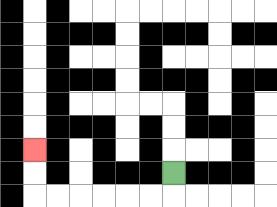{'start': '[7, 7]', 'end': '[1, 6]', 'path_directions': 'D,L,L,L,L,L,L,U,U', 'path_coordinates': '[[7, 7], [7, 8], [6, 8], [5, 8], [4, 8], [3, 8], [2, 8], [1, 8], [1, 7], [1, 6]]'}